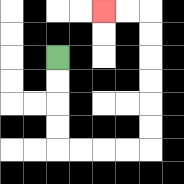{'start': '[2, 2]', 'end': '[4, 0]', 'path_directions': 'D,D,D,D,R,R,R,R,U,U,U,U,U,U,L,L', 'path_coordinates': '[[2, 2], [2, 3], [2, 4], [2, 5], [2, 6], [3, 6], [4, 6], [5, 6], [6, 6], [6, 5], [6, 4], [6, 3], [6, 2], [6, 1], [6, 0], [5, 0], [4, 0]]'}